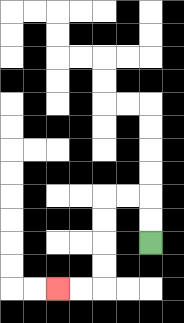{'start': '[6, 10]', 'end': '[2, 12]', 'path_directions': 'U,U,L,L,D,D,D,D,L,L', 'path_coordinates': '[[6, 10], [6, 9], [6, 8], [5, 8], [4, 8], [4, 9], [4, 10], [4, 11], [4, 12], [3, 12], [2, 12]]'}